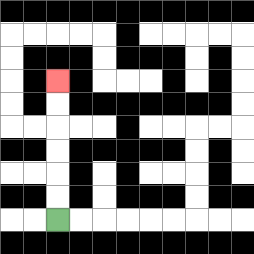{'start': '[2, 9]', 'end': '[2, 3]', 'path_directions': 'U,U,U,U,U,U', 'path_coordinates': '[[2, 9], [2, 8], [2, 7], [2, 6], [2, 5], [2, 4], [2, 3]]'}